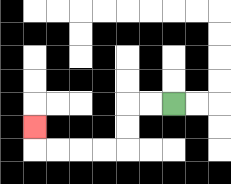{'start': '[7, 4]', 'end': '[1, 5]', 'path_directions': 'L,L,D,D,L,L,L,L,U', 'path_coordinates': '[[7, 4], [6, 4], [5, 4], [5, 5], [5, 6], [4, 6], [3, 6], [2, 6], [1, 6], [1, 5]]'}